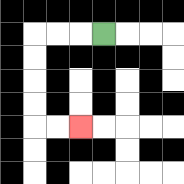{'start': '[4, 1]', 'end': '[3, 5]', 'path_directions': 'L,L,L,D,D,D,D,R,R', 'path_coordinates': '[[4, 1], [3, 1], [2, 1], [1, 1], [1, 2], [1, 3], [1, 4], [1, 5], [2, 5], [3, 5]]'}